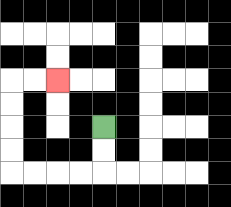{'start': '[4, 5]', 'end': '[2, 3]', 'path_directions': 'D,D,L,L,L,L,U,U,U,U,R,R', 'path_coordinates': '[[4, 5], [4, 6], [4, 7], [3, 7], [2, 7], [1, 7], [0, 7], [0, 6], [0, 5], [0, 4], [0, 3], [1, 3], [2, 3]]'}